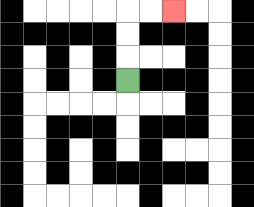{'start': '[5, 3]', 'end': '[7, 0]', 'path_directions': 'U,U,U,R,R', 'path_coordinates': '[[5, 3], [5, 2], [5, 1], [5, 0], [6, 0], [7, 0]]'}